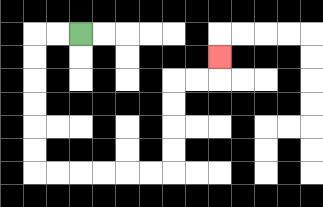{'start': '[3, 1]', 'end': '[9, 2]', 'path_directions': 'L,L,D,D,D,D,D,D,R,R,R,R,R,R,U,U,U,U,R,R,U', 'path_coordinates': '[[3, 1], [2, 1], [1, 1], [1, 2], [1, 3], [1, 4], [1, 5], [1, 6], [1, 7], [2, 7], [3, 7], [4, 7], [5, 7], [6, 7], [7, 7], [7, 6], [7, 5], [7, 4], [7, 3], [8, 3], [9, 3], [9, 2]]'}